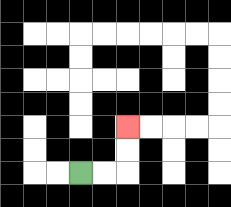{'start': '[3, 7]', 'end': '[5, 5]', 'path_directions': 'R,R,U,U', 'path_coordinates': '[[3, 7], [4, 7], [5, 7], [5, 6], [5, 5]]'}